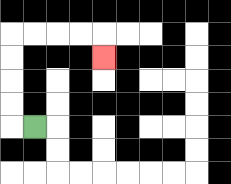{'start': '[1, 5]', 'end': '[4, 2]', 'path_directions': 'L,U,U,U,U,R,R,R,R,D', 'path_coordinates': '[[1, 5], [0, 5], [0, 4], [0, 3], [0, 2], [0, 1], [1, 1], [2, 1], [3, 1], [4, 1], [4, 2]]'}